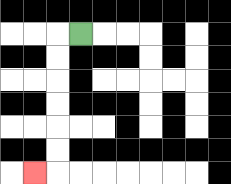{'start': '[3, 1]', 'end': '[1, 7]', 'path_directions': 'L,D,D,D,D,D,D,L', 'path_coordinates': '[[3, 1], [2, 1], [2, 2], [2, 3], [2, 4], [2, 5], [2, 6], [2, 7], [1, 7]]'}